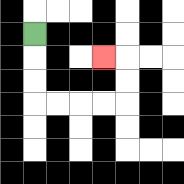{'start': '[1, 1]', 'end': '[4, 2]', 'path_directions': 'D,D,D,R,R,R,R,U,U,L', 'path_coordinates': '[[1, 1], [1, 2], [1, 3], [1, 4], [2, 4], [3, 4], [4, 4], [5, 4], [5, 3], [5, 2], [4, 2]]'}